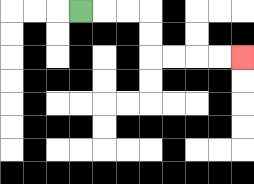{'start': '[3, 0]', 'end': '[10, 2]', 'path_directions': 'R,R,R,D,D,R,R,R,R', 'path_coordinates': '[[3, 0], [4, 0], [5, 0], [6, 0], [6, 1], [6, 2], [7, 2], [8, 2], [9, 2], [10, 2]]'}